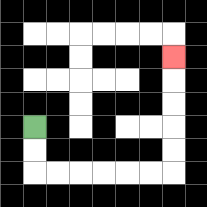{'start': '[1, 5]', 'end': '[7, 2]', 'path_directions': 'D,D,R,R,R,R,R,R,U,U,U,U,U', 'path_coordinates': '[[1, 5], [1, 6], [1, 7], [2, 7], [3, 7], [4, 7], [5, 7], [6, 7], [7, 7], [7, 6], [7, 5], [7, 4], [7, 3], [7, 2]]'}